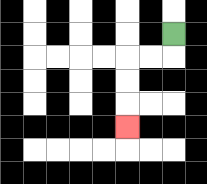{'start': '[7, 1]', 'end': '[5, 5]', 'path_directions': 'D,L,L,D,D,D', 'path_coordinates': '[[7, 1], [7, 2], [6, 2], [5, 2], [5, 3], [5, 4], [5, 5]]'}